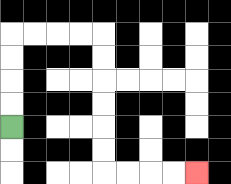{'start': '[0, 5]', 'end': '[8, 7]', 'path_directions': 'U,U,U,U,R,R,R,R,D,D,D,D,D,D,R,R,R,R', 'path_coordinates': '[[0, 5], [0, 4], [0, 3], [0, 2], [0, 1], [1, 1], [2, 1], [3, 1], [4, 1], [4, 2], [4, 3], [4, 4], [4, 5], [4, 6], [4, 7], [5, 7], [6, 7], [7, 7], [8, 7]]'}